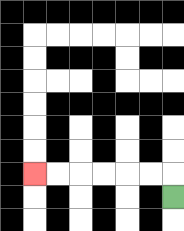{'start': '[7, 8]', 'end': '[1, 7]', 'path_directions': 'U,L,L,L,L,L,L', 'path_coordinates': '[[7, 8], [7, 7], [6, 7], [5, 7], [4, 7], [3, 7], [2, 7], [1, 7]]'}